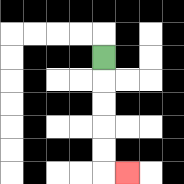{'start': '[4, 2]', 'end': '[5, 7]', 'path_directions': 'D,D,D,D,D,R', 'path_coordinates': '[[4, 2], [4, 3], [4, 4], [4, 5], [4, 6], [4, 7], [5, 7]]'}